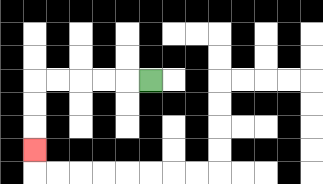{'start': '[6, 3]', 'end': '[1, 6]', 'path_directions': 'L,L,L,L,L,D,D,D', 'path_coordinates': '[[6, 3], [5, 3], [4, 3], [3, 3], [2, 3], [1, 3], [1, 4], [1, 5], [1, 6]]'}